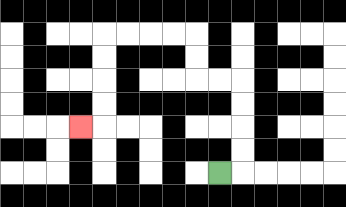{'start': '[9, 7]', 'end': '[3, 5]', 'path_directions': 'R,U,U,U,U,L,L,U,U,L,L,L,L,D,D,D,D,L', 'path_coordinates': '[[9, 7], [10, 7], [10, 6], [10, 5], [10, 4], [10, 3], [9, 3], [8, 3], [8, 2], [8, 1], [7, 1], [6, 1], [5, 1], [4, 1], [4, 2], [4, 3], [4, 4], [4, 5], [3, 5]]'}